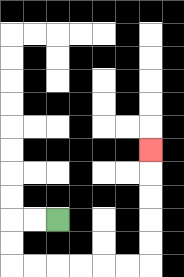{'start': '[2, 9]', 'end': '[6, 6]', 'path_directions': 'L,L,D,D,R,R,R,R,R,R,U,U,U,U,U', 'path_coordinates': '[[2, 9], [1, 9], [0, 9], [0, 10], [0, 11], [1, 11], [2, 11], [3, 11], [4, 11], [5, 11], [6, 11], [6, 10], [6, 9], [6, 8], [6, 7], [6, 6]]'}